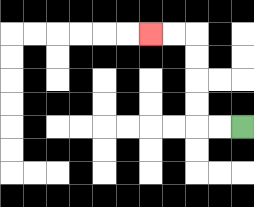{'start': '[10, 5]', 'end': '[6, 1]', 'path_directions': 'L,L,U,U,U,U,L,L', 'path_coordinates': '[[10, 5], [9, 5], [8, 5], [8, 4], [8, 3], [8, 2], [8, 1], [7, 1], [6, 1]]'}